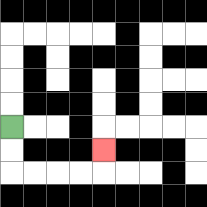{'start': '[0, 5]', 'end': '[4, 6]', 'path_directions': 'D,D,R,R,R,R,U', 'path_coordinates': '[[0, 5], [0, 6], [0, 7], [1, 7], [2, 7], [3, 7], [4, 7], [4, 6]]'}